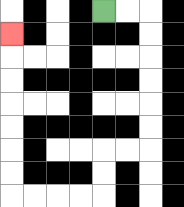{'start': '[4, 0]', 'end': '[0, 1]', 'path_directions': 'R,R,D,D,D,D,D,D,L,L,D,D,L,L,L,L,U,U,U,U,U,U,U', 'path_coordinates': '[[4, 0], [5, 0], [6, 0], [6, 1], [6, 2], [6, 3], [6, 4], [6, 5], [6, 6], [5, 6], [4, 6], [4, 7], [4, 8], [3, 8], [2, 8], [1, 8], [0, 8], [0, 7], [0, 6], [0, 5], [0, 4], [0, 3], [0, 2], [0, 1]]'}